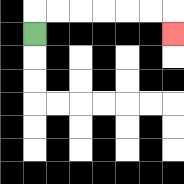{'start': '[1, 1]', 'end': '[7, 1]', 'path_directions': 'U,R,R,R,R,R,R,D', 'path_coordinates': '[[1, 1], [1, 0], [2, 0], [3, 0], [4, 0], [5, 0], [6, 0], [7, 0], [7, 1]]'}